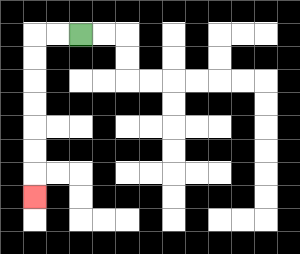{'start': '[3, 1]', 'end': '[1, 8]', 'path_directions': 'L,L,D,D,D,D,D,D,D', 'path_coordinates': '[[3, 1], [2, 1], [1, 1], [1, 2], [1, 3], [1, 4], [1, 5], [1, 6], [1, 7], [1, 8]]'}